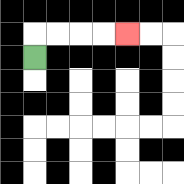{'start': '[1, 2]', 'end': '[5, 1]', 'path_directions': 'U,R,R,R,R', 'path_coordinates': '[[1, 2], [1, 1], [2, 1], [3, 1], [4, 1], [5, 1]]'}